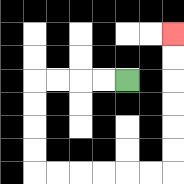{'start': '[5, 3]', 'end': '[7, 1]', 'path_directions': 'L,L,L,L,D,D,D,D,R,R,R,R,R,R,U,U,U,U,U,U', 'path_coordinates': '[[5, 3], [4, 3], [3, 3], [2, 3], [1, 3], [1, 4], [1, 5], [1, 6], [1, 7], [2, 7], [3, 7], [4, 7], [5, 7], [6, 7], [7, 7], [7, 6], [7, 5], [7, 4], [7, 3], [7, 2], [7, 1]]'}